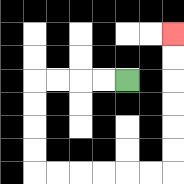{'start': '[5, 3]', 'end': '[7, 1]', 'path_directions': 'L,L,L,L,D,D,D,D,R,R,R,R,R,R,U,U,U,U,U,U', 'path_coordinates': '[[5, 3], [4, 3], [3, 3], [2, 3], [1, 3], [1, 4], [1, 5], [1, 6], [1, 7], [2, 7], [3, 7], [4, 7], [5, 7], [6, 7], [7, 7], [7, 6], [7, 5], [7, 4], [7, 3], [7, 2], [7, 1]]'}